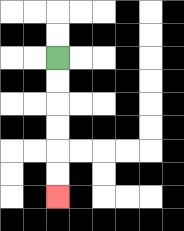{'start': '[2, 2]', 'end': '[2, 8]', 'path_directions': 'D,D,D,D,D,D', 'path_coordinates': '[[2, 2], [2, 3], [2, 4], [2, 5], [2, 6], [2, 7], [2, 8]]'}